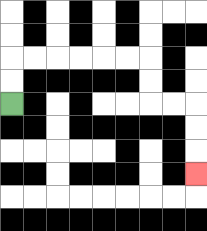{'start': '[0, 4]', 'end': '[8, 7]', 'path_directions': 'U,U,R,R,R,R,R,R,D,D,R,R,D,D,D', 'path_coordinates': '[[0, 4], [0, 3], [0, 2], [1, 2], [2, 2], [3, 2], [4, 2], [5, 2], [6, 2], [6, 3], [6, 4], [7, 4], [8, 4], [8, 5], [8, 6], [8, 7]]'}